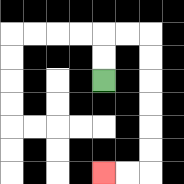{'start': '[4, 3]', 'end': '[4, 7]', 'path_directions': 'U,U,R,R,D,D,D,D,D,D,L,L', 'path_coordinates': '[[4, 3], [4, 2], [4, 1], [5, 1], [6, 1], [6, 2], [6, 3], [6, 4], [6, 5], [6, 6], [6, 7], [5, 7], [4, 7]]'}